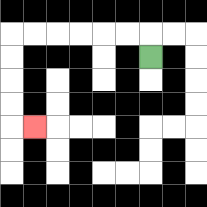{'start': '[6, 2]', 'end': '[1, 5]', 'path_directions': 'U,L,L,L,L,L,L,D,D,D,D,R', 'path_coordinates': '[[6, 2], [6, 1], [5, 1], [4, 1], [3, 1], [2, 1], [1, 1], [0, 1], [0, 2], [0, 3], [0, 4], [0, 5], [1, 5]]'}